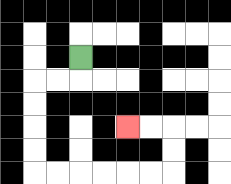{'start': '[3, 2]', 'end': '[5, 5]', 'path_directions': 'D,L,L,D,D,D,D,R,R,R,R,R,R,U,U,L,L', 'path_coordinates': '[[3, 2], [3, 3], [2, 3], [1, 3], [1, 4], [1, 5], [1, 6], [1, 7], [2, 7], [3, 7], [4, 7], [5, 7], [6, 7], [7, 7], [7, 6], [7, 5], [6, 5], [5, 5]]'}